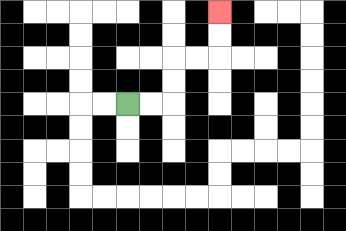{'start': '[5, 4]', 'end': '[9, 0]', 'path_directions': 'R,R,U,U,R,R,U,U', 'path_coordinates': '[[5, 4], [6, 4], [7, 4], [7, 3], [7, 2], [8, 2], [9, 2], [9, 1], [9, 0]]'}